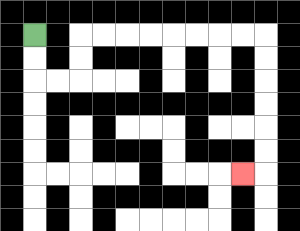{'start': '[1, 1]', 'end': '[10, 7]', 'path_directions': 'D,D,R,R,U,U,R,R,R,R,R,R,R,R,D,D,D,D,D,D,L', 'path_coordinates': '[[1, 1], [1, 2], [1, 3], [2, 3], [3, 3], [3, 2], [3, 1], [4, 1], [5, 1], [6, 1], [7, 1], [8, 1], [9, 1], [10, 1], [11, 1], [11, 2], [11, 3], [11, 4], [11, 5], [11, 6], [11, 7], [10, 7]]'}